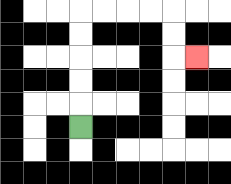{'start': '[3, 5]', 'end': '[8, 2]', 'path_directions': 'U,U,U,U,U,R,R,R,R,D,D,R', 'path_coordinates': '[[3, 5], [3, 4], [3, 3], [3, 2], [3, 1], [3, 0], [4, 0], [5, 0], [6, 0], [7, 0], [7, 1], [7, 2], [8, 2]]'}